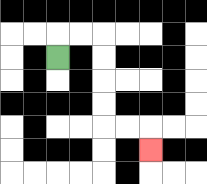{'start': '[2, 2]', 'end': '[6, 6]', 'path_directions': 'U,R,R,D,D,D,D,R,R,D', 'path_coordinates': '[[2, 2], [2, 1], [3, 1], [4, 1], [4, 2], [4, 3], [4, 4], [4, 5], [5, 5], [6, 5], [6, 6]]'}